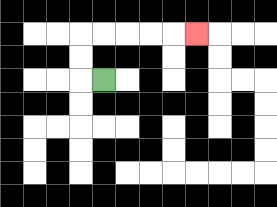{'start': '[4, 3]', 'end': '[8, 1]', 'path_directions': 'L,U,U,R,R,R,R,R', 'path_coordinates': '[[4, 3], [3, 3], [3, 2], [3, 1], [4, 1], [5, 1], [6, 1], [7, 1], [8, 1]]'}